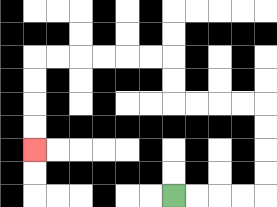{'start': '[7, 8]', 'end': '[1, 6]', 'path_directions': 'R,R,R,R,U,U,U,U,L,L,L,L,U,U,L,L,L,L,L,L,D,D,D,D', 'path_coordinates': '[[7, 8], [8, 8], [9, 8], [10, 8], [11, 8], [11, 7], [11, 6], [11, 5], [11, 4], [10, 4], [9, 4], [8, 4], [7, 4], [7, 3], [7, 2], [6, 2], [5, 2], [4, 2], [3, 2], [2, 2], [1, 2], [1, 3], [1, 4], [1, 5], [1, 6]]'}